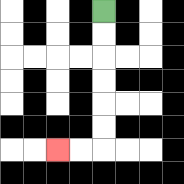{'start': '[4, 0]', 'end': '[2, 6]', 'path_directions': 'D,D,D,D,D,D,L,L', 'path_coordinates': '[[4, 0], [4, 1], [4, 2], [4, 3], [4, 4], [4, 5], [4, 6], [3, 6], [2, 6]]'}